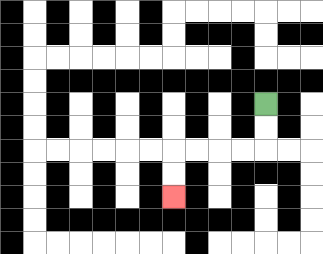{'start': '[11, 4]', 'end': '[7, 8]', 'path_directions': 'D,D,L,L,L,L,D,D', 'path_coordinates': '[[11, 4], [11, 5], [11, 6], [10, 6], [9, 6], [8, 6], [7, 6], [7, 7], [7, 8]]'}